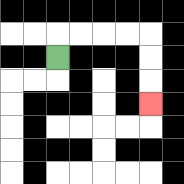{'start': '[2, 2]', 'end': '[6, 4]', 'path_directions': 'U,R,R,R,R,D,D,D', 'path_coordinates': '[[2, 2], [2, 1], [3, 1], [4, 1], [5, 1], [6, 1], [6, 2], [6, 3], [6, 4]]'}